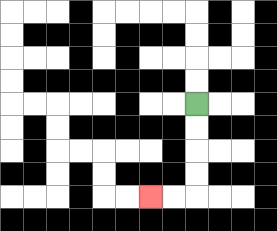{'start': '[8, 4]', 'end': '[6, 8]', 'path_directions': 'D,D,D,D,L,L', 'path_coordinates': '[[8, 4], [8, 5], [8, 6], [8, 7], [8, 8], [7, 8], [6, 8]]'}